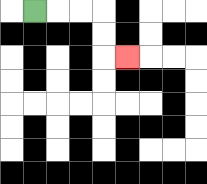{'start': '[1, 0]', 'end': '[5, 2]', 'path_directions': 'R,R,R,D,D,R', 'path_coordinates': '[[1, 0], [2, 0], [3, 0], [4, 0], [4, 1], [4, 2], [5, 2]]'}